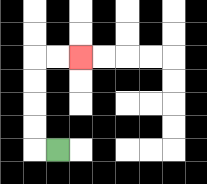{'start': '[2, 6]', 'end': '[3, 2]', 'path_directions': 'L,U,U,U,U,R,R', 'path_coordinates': '[[2, 6], [1, 6], [1, 5], [1, 4], [1, 3], [1, 2], [2, 2], [3, 2]]'}